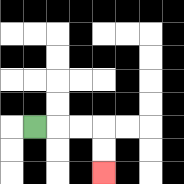{'start': '[1, 5]', 'end': '[4, 7]', 'path_directions': 'R,R,R,D,D', 'path_coordinates': '[[1, 5], [2, 5], [3, 5], [4, 5], [4, 6], [4, 7]]'}